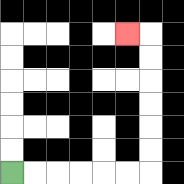{'start': '[0, 7]', 'end': '[5, 1]', 'path_directions': 'R,R,R,R,R,R,U,U,U,U,U,U,L', 'path_coordinates': '[[0, 7], [1, 7], [2, 7], [3, 7], [4, 7], [5, 7], [6, 7], [6, 6], [6, 5], [6, 4], [6, 3], [6, 2], [6, 1], [5, 1]]'}